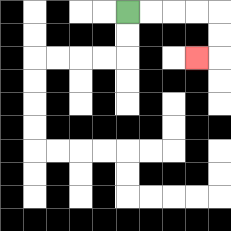{'start': '[5, 0]', 'end': '[8, 2]', 'path_directions': 'R,R,R,R,D,D,L', 'path_coordinates': '[[5, 0], [6, 0], [7, 0], [8, 0], [9, 0], [9, 1], [9, 2], [8, 2]]'}